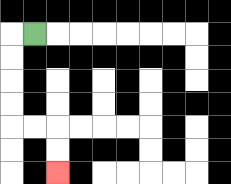{'start': '[1, 1]', 'end': '[2, 7]', 'path_directions': 'L,D,D,D,D,R,R,D,D', 'path_coordinates': '[[1, 1], [0, 1], [0, 2], [0, 3], [0, 4], [0, 5], [1, 5], [2, 5], [2, 6], [2, 7]]'}